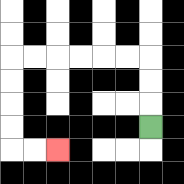{'start': '[6, 5]', 'end': '[2, 6]', 'path_directions': 'U,U,U,L,L,L,L,L,L,D,D,D,D,R,R', 'path_coordinates': '[[6, 5], [6, 4], [6, 3], [6, 2], [5, 2], [4, 2], [3, 2], [2, 2], [1, 2], [0, 2], [0, 3], [0, 4], [0, 5], [0, 6], [1, 6], [2, 6]]'}